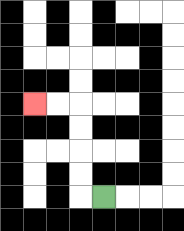{'start': '[4, 8]', 'end': '[1, 4]', 'path_directions': 'L,U,U,U,U,L,L', 'path_coordinates': '[[4, 8], [3, 8], [3, 7], [3, 6], [3, 5], [3, 4], [2, 4], [1, 4]]'}